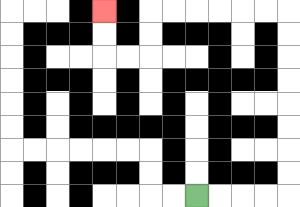{'start': '[8, 8]', 'end': '[4, 0]', 'path_directions': 'R,R,R,R,U,U,U,U,U,U,U,U,L,L,L,L,L,L,D,D,L,L,U,U', 'path_coordinates': '[[8, 8], [9, 8], [10, 8], [11, 8], [12, 8], [12, 7], [12, 6], [12, 5], [12, 4], [12, 3], [12, 2], [12, 1], [12, 0], [11, 0], [10, 0], [9, 0], [8, 0], [7, 0], [6, 0], [6, 1], [6, 2], [5, 2], [4, 2], [4, 1], [4, 0]]'}